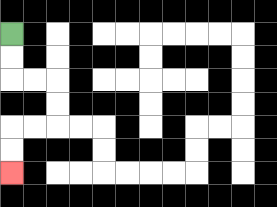{'start': '[0, 1]', 'end': '[0, 7]', 'path_directions': 'D,D,R,R,D,D,L,L,D,D', 'path_coordinates': '[[0, 1], [0, 2], [0, 3], [1, 3], [2, 3], [2, 4], [2, 5], [1, 5], [0, 5], [0, 6], [0, 7]]'}